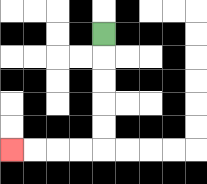{'start': '[4, 1]', 'end': '[0, 6]', 'path_directions': 'D,D,D,D,D,L,L,L,L', 'path_coordinates': '[[4, 1], [4, 2], [4, 3], [4, 4], [4, 5], [4, 6], [3, 6], [2, 6], [1, 6], [0, 6]]'}